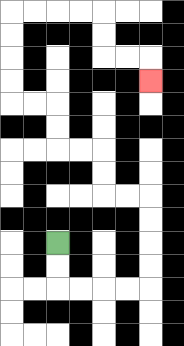{'start': '[2, 10]', 'end': '[6, 3]', 'path_directions': 'D,D,R,R,R,R,U,U,U,U,L,L,U,U,L,L,U,U,L,L,U,U,U,U,R,R,R,R,D,D,R,R,D', 'path_coordinates': '[[2, 10], [2, 11], [2, 12], [3, 12], [4, 12], [5, 12], [6, 12], [6, 11], [6, 10], [6, 9], [6, 8], [5, 8], [4, 8], [4, 7], [4, 6], [3, 6], [2, 6], [2, 5], [2, 4], [1, 4], [0, 4], [0, 3], [0, 2], [0, 1], [0, 0], [1, 0], [2, 0], [3, 0], [4, 0], [4, 1], [4, 2], [5, 2], [6, 2], [6, 3]]'}